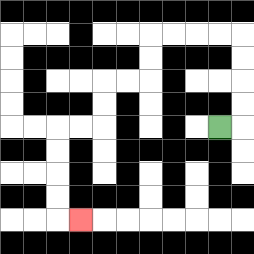{'start': '[9, 5]', 'end': '[3, 9]', 'path_directions': 'R,U,U,U,U,L,L,L,L,D,D,L,L,D,D,L,L,D,D,D,D,R', 'path_coordinates': '[[9, 5], [10, 5], [10, 4], [10, 3], [10, 2], [10, 1], [9, 1], [8, 1], [7, 1], [6, 1], [6, 2], [6, 3], [5, 3], [4, 3], [4, 4], [4, 5], [3, 5], [2, 5], [2, 6], [2, 7], [2, 8], [2, 9], [3, 9]]'}